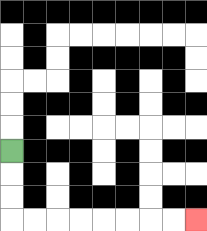{'start': '[0, 6]', 'end': '[8, 9]', 'path_directions': 'D,D,D,R,R,R,R,R,R,R,R', 'path_coordinates': '[[0, 6], [0, 7], [0, 8], [0, 9], [1, 9], [2, 9], [3, 9], [4, 9], [5, 9], [6, 9], [7, 9], [8, 9]]'}